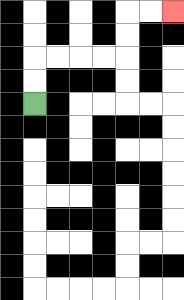{'start': '[1, 4]', 'end': '[7, 0]', 'path_directions': 'U,U,R,R,R,R,U,U,R,R', 'path_coordinates': '[[1, 4], [1, 3], [1, 2], [2, 2], [3, 2], [4, 2], [5, 2], [5, 1], [5, 0], [6, 0], [7, 0]]'}